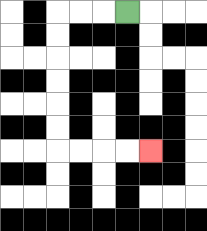{'start': '[5, 0]', 'end': '[6, 6]', 'path_directions': 'L,L,L,D,D,D,D,D,D,R,R,R,R', 'path_coordinates': '[[5, 0], [4, 0], [3, 0], [2, 0], [2, 1], [2, 2], [2, 3], [2, 4], [2, 5], [2, 6], [3, 6], [4, 6], [5, 6], [6, 6]]'}